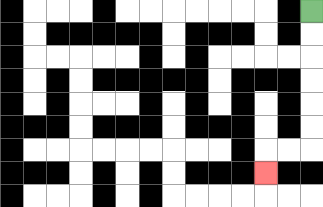{'start': '[13, 0]', 'end': '[11, 7]', 'path_directions': 'D,D,D,D,D,D,L,L,D', 'path_coordinates': '[[13, 0], [13, 1], [13, 2], [13, 3], [13, 4], [13, 5], [13, 6], [12, 6], [11, 6], [11, 7]]'}